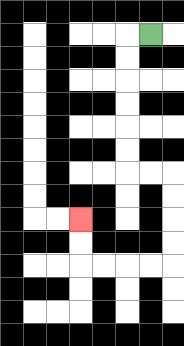{'start': '[6, 1]', 'end': '[3, 9]', 'path_directions': 'L,D,D,D,D,D,D,R,R,D,D,D,D,L,L,L,L,U,U', 'path_coordinates': '[[6, 1], [5, 1], [5, 2], [5, 3], [5, 4], [5, 5], [5, 6], [5, 7], [6, 7], [7, 7], [7, 8], [7, 9], [7, 10], [7, 11], [6, 11], [5, 11], [4, 11], [3, 11], [3, 10], [3, 9]]'}